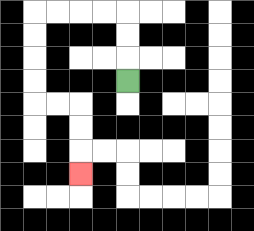{'start': '[5, 3]', 'end': '[3, 7]', 'path_directions': 'U,U,U,L,L,L,L,D,D,D,D,R,R,D,D,D', 'path_coordinates': '[[5, 3], [5, 2], [5, 1], [5, 0], [4, 0], [3, 0], [2, 0], [1, 0], [1, 1], [1, 2], [1, 3], [1, 4], [2, 4], [3, 4], [3, 5], [3, 6], [3, 7]]'}